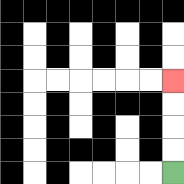{'start': '[7, 7]', 'end': '[7, 3]', 'path_directions': 'U,U,U,U', 'path_coordinates': '[[7, 7], [7, 6], [7, 5], [7, 4], [7, 3]]'}